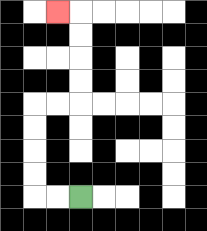{'start': '[3, 8]', 'end': '[2, 0]', 'path_directions': 'L,L,U,U,U,U,R,R,U,U,U,U,L', 'path_coordinates': '[[3, 8], [2, 8], [1, 8], [1, 7], [1, 6], [1, 5], [1, 4], [2, 4], [3, 4], [3, 3], [3, 2], [3, 1], [3, 0], [2, 0]]'}